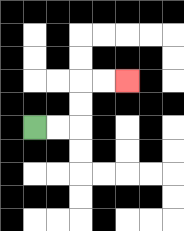{'start': '[1, 5]', 'end': '[5, 3]', 'path_directions': 'R,R,U,U,R,R', 'path_coordinates': '[[1, 5], [2, 5], [3, 5], [3, 4], [3, 3], [4, 3], [5, 3]]'}